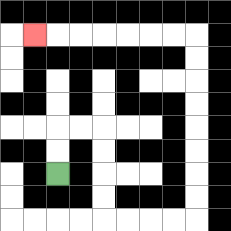{'start': '[2, 7]', 'end': '[1, 1]', 'path_directions': 'U,U,R,R,D,D,D,D,R,R,R,R,U,U,U,U,U,U,U,U,L,L,L,L,L,L,L', 'path_coordinates': '[[2, 7], [2, 6], [2, 5], [3, 5], [4, 5], [4, 6], [4, 7], [4, 8], [4, 9], [5, 9], [6, 9], [7, 9], [8, 9], [8, 8], [8, 7], [8, 6], [8, 5], [8, 4], [8, 3], [8, 2], [8, 1], [7, 1], [6, 1], [5, 1], [4, 1], [3, 1], [2, 1], [1, 1]]'}